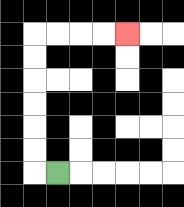{'start': '[2, 7]', 'end': '[5, 1]', 'path_directions': 'L,U,U,U,U,U,U,R,R,R,R', 'path_coordinates': '[[2, 7], [1, 7], [1, 6], [1, 5], [1, 4], [1, 3], [1, 2], [1, 1], [2, 1], [3, 1], [4, 1], [5, 1]]'}